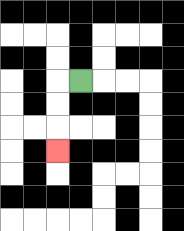{'start': '[3, 3]', 'end': '[2, 6]', 'path_directions': 'L,D,D,D', 'path_coordinates': '[[3, 3], [2, 3], [2, 4], [2, 5], [2, 6]]'}